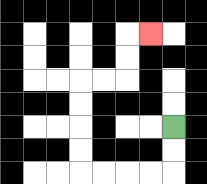{'start': '[7, 5]', 'end': '[6, 1]', 'path_directions': 'D,D,L,L,L,L,U,U,U,U,R,R,U,U,R', 'path_coordinates': '[[7, 5], [7, 6], [7, 7], [6, 7], [5, 7], [4, 7], [3, 7], [3, 6], [3, 5], [3, 4], [3, 3], [4, 3], [5, 3], [5, 2], [5, 1], [6, 1]]'}